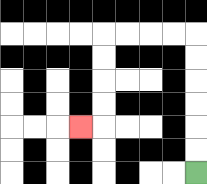{'start': '[8, 7]', 'end': '[3, 5]', 'path_directions': 'U,U,U,U,U,U,L,L,L,L,D,D,D,D,L', 'path_coordinates': '[[8, 7], [8, 6], [8, 5], [8, 4], [8, 3], [8, 2], [8, 1], [7, 1], [6, 1], [5, 1], [4, 1], [4, 2], [4, 3], [4, 4], [4, 5], [3, 5]]'}